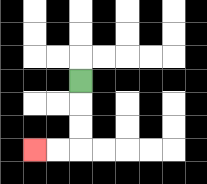{'start': '[3, 3]', 'end': '[1, 6]', 'path_directions': 'D,D,D,L,L', 'path_coordinates': '[[3, 3], [3, 4], [3, 5], [3, 6], [2, 6], [1, 6]]'}